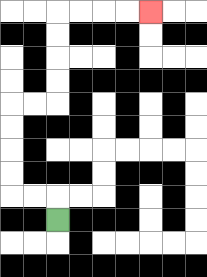{'start': '[2, 9]', 'end': '[6, 0]', 'path_directions': 'U,L,L,U,U,U,U,R,R,U,U,U,U,R,R,R,R', 'path_coordinates': '[[2, 9], [2, 8], [1, 8], [0, 8], [0, 7], [0, 6], [0, 5], [0, 4], [1, 4], [2, 4], [2, 3], [2, 2], [2, 1], [2, 0], [3, 0], [4, 0], [5, 0], [6, 0]]'}